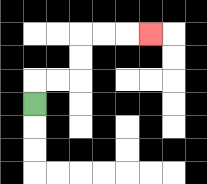{'start': '[1, 4]', 'end': '[6, 1]', 'path_directions': 'U,R,R,U,U,R,R,R', 'path_coordinates': '[[1, 4], [1, 3], [2, 3], [3, 3], [3, 2], [3, 1], [4, 1], [5, 1], [6, 1]]'}